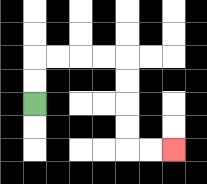{'start': '[1, 4]', 'end': '[7, 6]', 'path_directions': 'U,U,R,R,R,R,D,D,D,D,R,R', 'path_coordinates': '[[1, 4], [1, 3], [1, 2], [2, 2], [3, 2], [4, 2], [5, 2], [5, 3], [5, 4], [5, 5], [5, 6], [6, 6], [7, 6]]'}